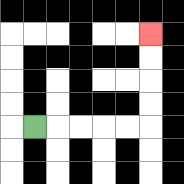{'start': '[1, 5]', 'end': '[6, 1]', 'path_directions': 'R,R,R,R,R,U,U,U,U', 'path_coordinates': '[[1, 5], [2, 5], [3, 5], [4, 5], [5, 5], [6, 5], [6, 4], [6, 3], [6, 2], [6, 1]]'}